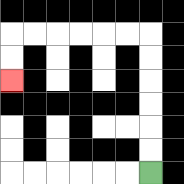{'start': '[6, 7]', 'end': '[0, 3]', 'path_directions': 'U,U,U,U,U,U,L,L,L,L,L,L,D,D', 'path_coordinates': '[[6, 7], [6, 6], [6, 5], [6, 4], [6, 3], [6, 2], [6, 1], [5, 1], [4, 1], [3, 1], [2, 1], [1, 1], [0, 1], [0, 2], [0, 3]]'}